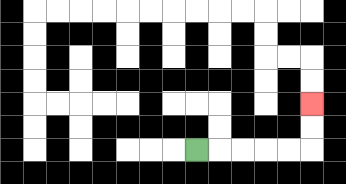{'start': '[8, 6]', 'end': '[13, 4]', 'path_directions': 'R,R,R,R,R,U,U', 'path_coordinates': '[[8, 6], [9, 6], [10, 6], [11, 6], [12, 6], [13, 6], [13, 5], [13, 4]]'}